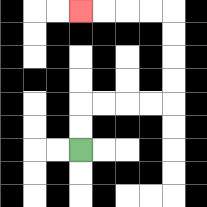{'start': '[3, 6]', 'end': '[3, 0]', 'path_directions': 'U,U,R,R,R,R,U,U,U,U,L,L,L,L', 'path_coordinates': '[[3, 6], [3, 5], [3, 4], [4, 4], [5, 4], [6, 4], [7, 4], [7, 3], [7, 2], [7, 1], [7, 0], [6, 0], [5, 0], [4, 0], [3, 0]]'}